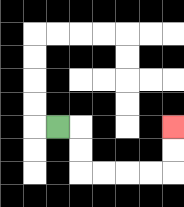{'start': '[2, 5]', 'end': '[7, 5]', 'path_directions': 'R,D,D,R,R,R,R,U,U', 'path_coordinates': '[[2, 5], [3, 5], [3, 6], [3, 7], [4, 7], [5, 7], [6, 7], [7, 7], [7, 6], [7, 5]]'}